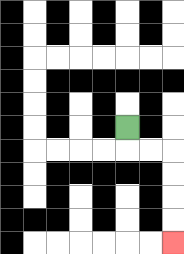{'start': '[5, 5]', 'end': '[7, 10]', 'path_directions': 'D,R,R,D,D,D,D', 'path_coordinates': '[[5, 5], [5, 6], [6, 6], [7, 6], [7, 7], [7, 8], [7, 9], [7, 10]]'}